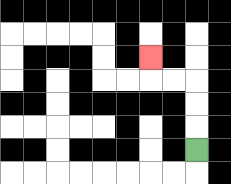{'start': '[8, 6]', 'end': '[6, 2]', 'path_directions': 'U,U,U,L,L,U', 'path_coordinates': '[[8, 6], [8, 5], [8, 4], [8, 3], [7, 3], [6, 3], [6, 2]]'}